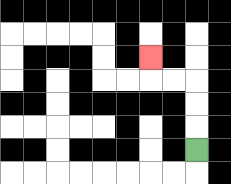{'start': '[8, 6]', 'end': '[6, 2]', 'path_directions': 'U,U,U,L,L,U', 'path_coordinates': '[[8, 6], [8, 5], [8, 4], [8, 3], [7, 3], [6, 3], [6, 2]]'}